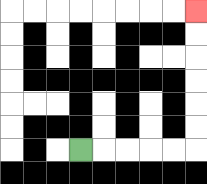{'start': '[3, 6]', 'end': '[8, 0]', 'path_directions': 'R,R,R,R,R,U,U,U,U,U,U', 'path_coordinates': '[[3, 6], [4, 6], [5, 6], [6, 6], [7, 6], [8, 6], [8, 5], [8, 4], [8, 3], [8, 2], [8, 1], [8, 0]]'}